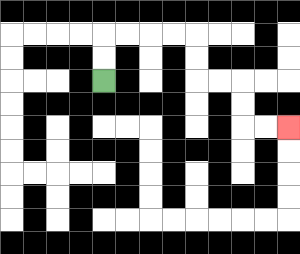{'start': '[4, 3]', 'end': '[12, 5]', 'path_directions': 'U,U,R,R,R,R,D,D,R,R,D,D,R,R', 'path_coordinates': '[[4, 3], [4, 2], [4, 1], [5, 1], [6, 1], [7, 1], [8, 1], [8, 2], [8, 3], [9, 3], [10, 3], [10, 4], [10, 5], [11, 5], [12, 5]]'}